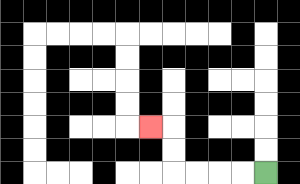{'start': '[11, 7]', 'end': '[6, 5]', 'path_directions': 'L,L,L,L,U,U,L', 'path_coordinates': '[[11, 7], [10, 7], [9, 7], [8, 7], [7, 7], [7, 6], [7, 5], [6, 5]]'}